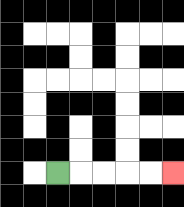{'start': '[2, 7]', 'end': '[7, 7]', 'path_directions': 'R,R,R,R,R', 'path_coordinates': '[[2, 7], [3, 7], [4, 7], [5, 7], [6, 7], [7, 7]]'}